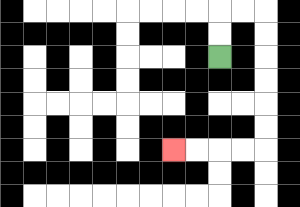{'start': '[9, 2]', 'end': '[7, 6]', 'path_directions': 'U,U,R,R,D,D,D,D,D,D,L,L,L,L', 'path_coordinates': '[[9, 2], [9, 1], [9, 0], [10, 0], [11, 0], [11, 1], [11, 2], [11, 3], [11, 4], [11, 5], [11, 6], [10, 6], [9, 6], [8, 6], [7, 6]]'}